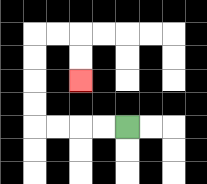{'start': '[5, 5]', 'end': '[3, 3]', 'path_directions': 'L,L,L,L,U,U,U,U,R,R,D,D', 'path_coordinates': '[[5, 5], [4, 5], [3, 5], [2, 5], [1, 5], [1, 4], [1, 3], [1, 2], [1, 1], [2, 1], [3, 1], [3, 2], [3, 3]]'}